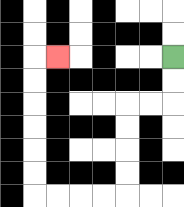{'start': '[7, 2]', 'end': '[2, 2]', 'path_directions': 'D,D,L,L,D,D,D,D,L,L,L,L,U,U,U,U,U,U,R', 'path_coordinates': '[[7, 2], [7, 3], [7, 4], [6, 4], [5, 4], [5, 5], [5, 6], [5, 7], [5, 8], [4, 8], [3, 8], [2, 8], [1, 8], [1, 7], [1, 6], [1, 5], [1, 4], [1, 3], [1, 2], [2, 2]]'}